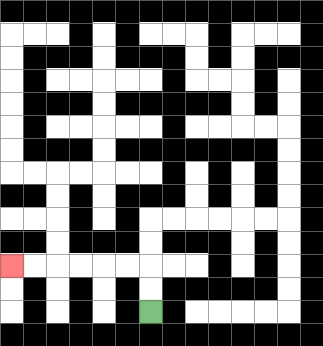{'start': '[6, 13]', 'end': '[0, 11]', 'path_directions': 'U,U,L,L,L,L,L,L', 'path_coordinates': '[[6, 13], [6, 12], [6, 11], [5, 11], [4, 11], [3, 11], [2, 11], [1, 11], [0, 11]]'}